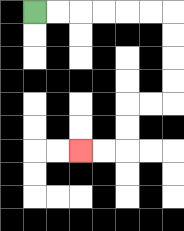{'start': '[1, 0]', 'end': '[3, 6]', 'path_directions': 'R,R,R,R,R,R,D,D,D,D,L,L,D,D,L,L', 'path_coordinates': '[[1, 0], [2, 0], [3, 0], [4, 0], [5, 0], [6, 0], [7, 0], [7, 1], [7, 2], [7, 3], [7, 4], [6, 4], [5, 4], [5, 5], [5, 6], [4, 6], [3, 6]]'}